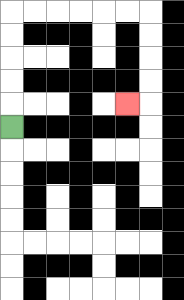{'start': '[0, 5]', 'end': '[5, 4]', 'path_directions': 'U,U,U,U,U,R,R,R,R,R,R,D,D,D,D,L', 'path_coordinates': '[[0, 5], [0, 4], [0, 3], [0, 2], [0, 1], [0, 0], [1, 0], [2, 0], [3, 0], [4, 0], [5, 0], [6, 0], [6, 1], [6, 2], [6, 3], [6, 4], [5, 4]]'}